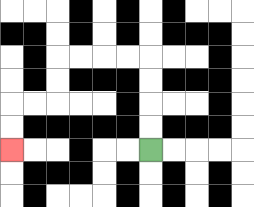{'start': '[6, 6]', 'end': '[0, 6]', 'path_directions': 'U,U,U,U,L,L,L,L,D,D,L,L,D,D', 'path_coordinates': '[[6, 6], [6, 5], [6, 4], [6, 3], [6, 2], [5, 2], [4, 2], [3, 2], [2, 2], [2, 3], [2, 4], [1, 4], [0, 4], [0, 5], [0, 6]]'}